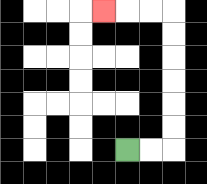{'start': '[5, 6]', 'end': '[4, 0]', 'path_directions': 'R,R,U,U,U,U,U,U,L,L,L', 'path_coordinates': '[[5, 6], [6, 6], [7, 6], [7, 5], [7, 4], [7, 3], [7, 2], [7, 1], [7, 0], [6, 0], [5, 0], [4, 0]]'}